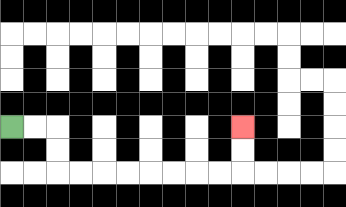{'start': '[0, 5]', 'end': '[10, 5]', 'path_directions': 'R,R,D,D,R,R,R,R,R,R,R,R,U,U', 'path_coordinates': '[[0, 5], [1, 5], [2, 5], [2, 6], [2, 7], [3, 7], [4, 7], [5, 7], [6, 7], [7, 7], [8, 7], [9, 7], [10, 7], [10, 6], [10, 5]]'}